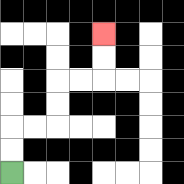{'start': '[0, 7]', 'end': '[4, 1]', 'path_directions': 'U,U,R,R,U,U,R,R,U,U', 'path_coordinates': '[[0, 7], [0, 6], [0, 5], [1, 5], [2, 5], [2, 4], [2, 3], [3, 3], [4, 3], [4, 2], [4, 1]]'}